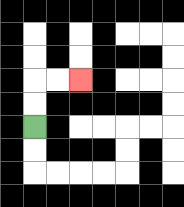{'start': '[1, 5]', 'end': '[3, 3]', 'path_directions': 'U,U,R,R', 'path_coordinates': '[[1, 5], [1, 4], [1, 3], [2, 3], [3, 3]]'}